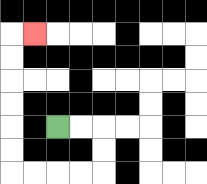{'start': '[2, 5]', 'end': '[1, 1]', 'path_directions': 'R,R,D,D,L,L,L,L,U,U,U,U,U,U,R', 'path_coordinates': '[[2, 5], [3, 5], [4, 5], [4, 6], [4, 7], [3, 7], [2, 7], [1, 7], [0, 7], [0, 6], [0, 5], [0, 4], [0, 3], [0, 2], [0, 1], [1, 1]]'}